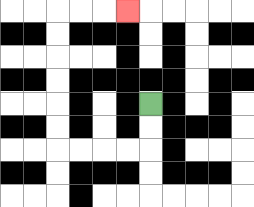{'start': '[6, 4]', 'end': '[5, 0]', 'path_directions': 'D,D,L,L,L,L,U,U,U,U,U,U,R,R,R', 'path_coordinates': '[[6, 4], [6, 5], [6, 6], [5, 6], [4, 6], [3, 6], [2, 6], [2, 5], [2, 4], [2, 3], [2, 2], [2, 1], [2, 0], [3, 0], [4, 0], [5, 0]]'}